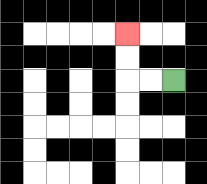{'start': '[7, 3]', 'end': '[5, 1]', 'path_directions': 'L,L,U,U', 'path_coordinates': '[[7, 3], [6, 3], [5, 3], [5, 2], [5, 1]]'}